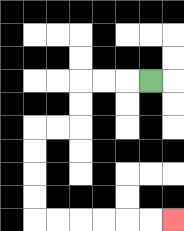{'start': '[6, 3]', 'end': '[7, 9]', 'path_directions': 'L,L,L,D,D,L,L,D,D,D,D,R,R,R,R,R,R', 'path_coordinates': '[[6, 3], [5, 3], [4, 3], [3, 3], [3, 4], [3, 5], [2, 5], [1, 5], [1, 6], [1, 7], [1, 8], [1, 9], [2, 9], [3, 9], [4, 9], [5, 9], [6, 9], [7, 9]]'}